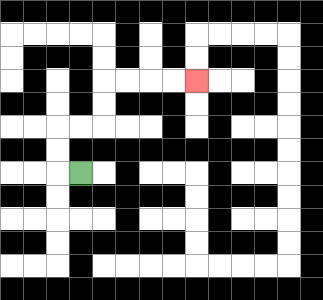{'start': '[3, 7]', 'end': '[8, 3]', 'path_directions': 'L,U,U,R,R,U,U,R,R,R,R', 'path_coordinates': '[[3, 7], [2, 7], [2, 6], [2, 5], [3, 5], [4, 5], [4, 4], [4, 3], [5, 3], [6, 3], [7, 3], [8, 3]]'}